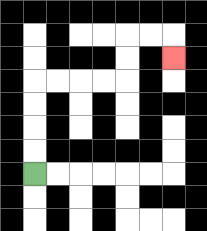{'start': '[1, 7]', 'end': '[7, 2]', 'path_directions': 'U,U,U,U,R,R,R,R,U,U,R,R,D', 'path_coordinates': '[[1, 7], [1, 6], [1, 5], [1, 4], [1, 3], [2, 3], [3, 3], [4, 3], [5, 3], [5, 2], [5, 1], [6, 1], [7, 1], [7, 2]]'}